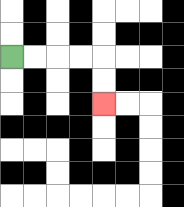{'start': '[0, 2]', 'end': '[4, 4]', 'path_directions': 'R,R,R,R,D,D', 'path_coordinates': '[[0, 2], [1, 2], [2, 2], [3, 2], [4, 2], [4, 3], [4, 4]]'}